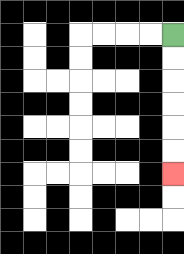{'start': '[7, 1]', 'end': '[7, 7]', 'path_directions': 'D,D,D,D,D,D', 'path_coordinates': '[[7, 1], [7, 2], [7, 3], [7, 4], [7, 5], [7, 6], [7, 7]]'}